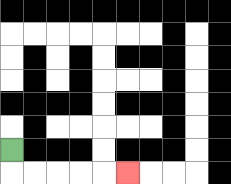{'start': '[0, 6]', 'end': '[5, 7]', 'path_directions': 'D,R,R,R,R,R', 'path_coordinates': '[[0, 6], [0, 7], [1, 7], [2, 7], [3, 7], [4, 7], [5, 7]]'}